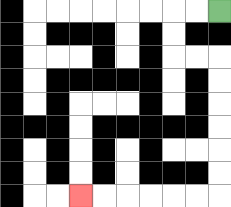{'start': '[9, 0]', 'end': '[3, 8]', 'path_directions': 'L,L,D,D,R,R,D,D,D,D,D,D,L,L,L,L,L,L', 'path_coordinates': '[[9, 0], [8, 0], [7, 0], [7, 1], [7, 2], [8, 2], [9, 2], [9, 3], [9, 4], [9, 5], [9, 6], [9, 7], [9, 8], [8, 8], [7, 8], [6, 8], [5, 8], [4, 8], [3, 8]]'}